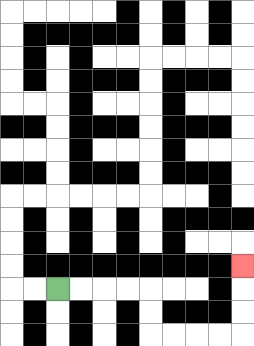{'start': '[2, 12]', 'end': '[10, 11]', 'path_directions': 'R,R,R,R,D,D,R,R,R,R,U,U,U', 'path_coordinates': '[[2, 12], [3, 12], [4, 12], [5, 12], [6, 12], [6, 13], [6, 14], [7, 14], [8, 14], [9, 14], [10, 14], [10, 13], [10, 12], [10, 11]]'}